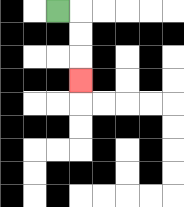{'start': '[2, 0]', 'end': '[3, 3]', 'path_directions': 'R,D,D,D', 'path_coordinates': '[[2, 0], [3, 0], [3, 1], [3, 2], [3, 3]]'}